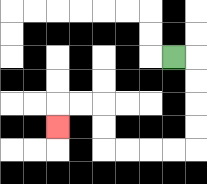{'start': '[7, 2]', 'end': '[2, 5]', 'path_directions': 'R,D,D,D,D,L,L,L,L,U,U,L,L,D', 'path_coordinates': '[[7, 2], [8, 2], [8, 3], [8, 4], [8, 5], [8, 6], [7, 6], [6, 6], [5, 6], [4, 6], [4, 5], [4, 4], [3, 4], [2, 4], [2, 5]]'}